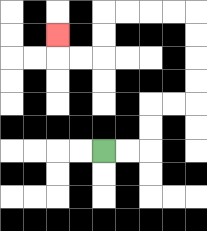{'start': '[4, 6]', 'end': '[2, 1]', 'path_directions': 'R,R,U,U,R,R,U,U,U,U,L,L,L,L,D,D,L,L,U', 'path_coordinates': '[[4, 6], [5, 6], [6, 6], [6, 5], [6, 4], [7, 4], [8, 4], [8, 3], [8, 2], [8, 1], [8, 0], [7, 0], [6, 0], [5, 0], [4, 0], [4, 1], [4, 2], [3, 2], [2, 2], [2, 1]]'}